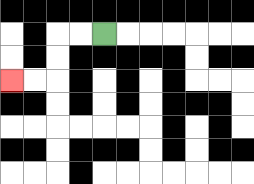{'start': '[4, 1]', 'end': '[0, 3]', 'path_directions': 'L,L,D,D,L,L', 'path_coordinates': '[[4, 1], [3, 1], [2, 1], [2, 2], [2, 3], [1, 3], [0, 3]]'}